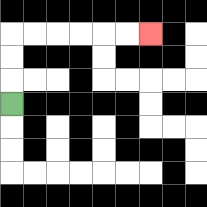{'start': '[0, 4]', 'end': '[6, 1]', 'path_directions': 'U,U,U,R,R,R,R,R,R', 'path_coordinates': '[[0, 4], [0, 3], [0, 2], [0, 1], [1, 1], [2, 1], [3, 1], [4, 1], [5, 1], [6, 1]]'}